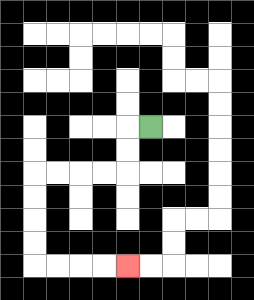{'start': '[6, 5]', 'end': '[5, 11]', 'path_directions': 'L,D,D,L,L,L,L,D,D,D,D,R,R,R,R', 'path_coordinates': '[[6, 5], [5, 5], [5, 6], [5, 7], [4, 7], [3, 7], [2, 7], [1, 7], [1, 8], [1, 9], [1, 10], [1, 11], [2, 11], [3, 11], [4, 11], [5, 11]]'}